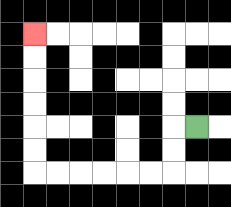{'start': '[8, 5]', 'end': '[1, 1]', 'path_directions': 'L,D,D,L,L,L,L,L,L,U,U,U,U,U,U', 'path_coordinates': '[[8, 5], [7, 5], [7, 6], [7, 7], [6, 7], [5, 7], [4, 7], [3, 7], [2, 7], [1, 7], [1, 6], [1, 5], [1, 4], [1, 3], [1, 2], [1, 1]]'}